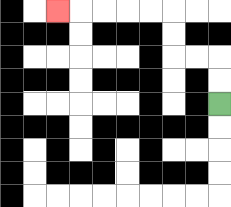{'start': '[9, 4]', 'end': '[2, 0]', 'path_directions': 'U,U,L,L,U,U,L,L,L,L,L', 'path_coordinates': '[[9, 4], [9, 3], [9, 2], [8, 2], [7, 2], [7, 1], [7, 0], [6, 0], [5, 0], [4, 0], [3, 0], [2, 0]]'}